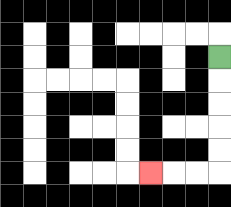{'start': '[9, 2]', 'end': '[6, 7]', 'path_directions': 'D,D,D,D,D,L,L,L', 'path_coordinates': '[[9, 2], [9, 3], [9, 4], [9, 5], [9, 6], [9, 7], [8, 7], [7, 7], [6, 7]]'}